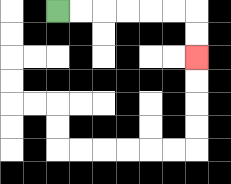{'start': '[2, 0]', 'end': '[8, 2]', 'path_directions': 'R,R,R,R,R,R,D,D', 'path_coordinates': '[[2, 0], [3, 0], [4, 0], [5, 0], [6, 0], [7, 0], [8, 0], [8, 1], [8, 2]]'}